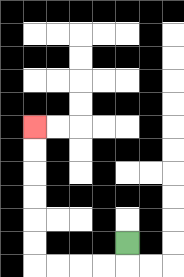{'start': '[5, 10]', 'end': '[1, 5]', 'path_directions': 'D,L,L,L,L,U,U,U,U,U,U', 'path_coordinates': '[[5, 10], [5, 11], [4, 11], [3, 11], [2, 11], [1, 11], [1, 10], [1, 9], [1, 8], [1, 7], [1, 6], [1, 5]]'}